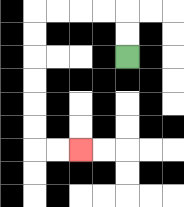{'start': '[5, 2]', 'end': '[3, 6]', 'path_directions': 'U,U,L,L,L,L,D,D,D,D,D,D,R,R', 'path_coordinates': '[[5, 2], [5, 1], [5, 0], [4, 0], [3, 0], [2, 0], [1, 0], [1, 1], [1, 2], [1, 3], [1, 4], [1, 5], [1, 6], [2, 6], [3, 6]]'}